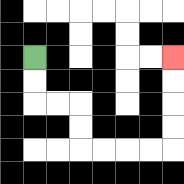{'start': '[1, 2]', 'end': '[7, 2]', 'path_directions': 'D,D,R,R,D,D,R,R,R,R,U,U,U,U', 'path_coordinates': '[[1, 2], [1, 3], [1, 4], [2, 4], [3, 4], [3, 5], [3, 6], [4, 6], [5, 6], [6, 6], [7, 6], [7, 5], [7, 4], [7, 3], [7, 2]]'}